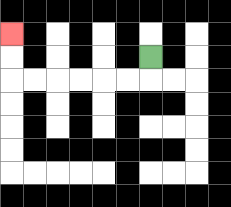{'start': '[6, 2]', 'end': '[0, 1]', 'path_directions': 'D,L,L,L,L,L,L,U,U', 'path_coordinates': '[[6, 2], [6, 3], [5, 3], [4, 3], [3, 3], [2, 3], [1, 3], [0, 3], [0, 2], [0, 1]]'}